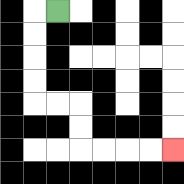{'start': '[2, 0]', 'end': '[7, 6]', 'path_directions': 'L,D,D,D,D,R,R,D,D,R,R,R,R', 'path_coordinates': '[[2, 0], [1, 0], [1, 1], [1, 2], [1, 3], [1, 4], [2, 4], [3, 4], [3, 5], [3, 6], [4, 6], [5, 6], [6, 6], [7, 6]]'}